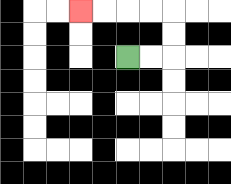{'start': '[5, 2]', 'end': '[3, 0]', 'path_directions': 'R,R,U,U,L,L,L,L', 'path_coordinates': '[[5, 2], [6, 2], [7, 2], [7, 1], [7, 0], [6, 0], [5, 0], [4, 0], [3, 0]]'}